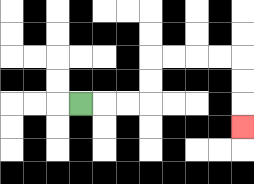{'start': '[3, 4]', 'end': '[10, 5]', 'path_directions': 'R,R,R,U,U,R,R,R,R,D,D,D', 'path_coordinates': '[[3, 4], [4, 4], [5, 4], [6, 4], [6, 3], [6, 2], [7, 2], [8, 2], [9, 2], [10, 2], [10, 3], [10, 4], [10, 5]]'}